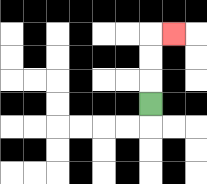{'start': '[6, 4]', 'end': '[7, 1]', 'path_directions': 'U,U,U,R', 'path_coordinates': '[[6, 4], [6, 3], [6, 2], [6, 1], [7, 1]]'}